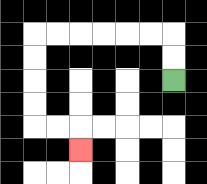{'start': '[7, 3]', 'end': '[3, 6]', 'path_directions': 'U,U,L,L,L,L,L,L,D,D,D,D,R,R,D', 'path_coordinates': '[[7, 3], [7, 2], [7, 1], [6, 1], [5, 1], [4, 1], [3, 1], [2, 1], [1, 1], [1, 2], [1, 3], [1, 4], [1, 5], [2, 5], [3, 5], [3, 6]]'}